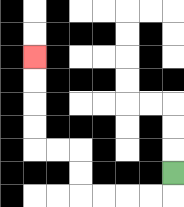{'start': '[7, 7]', 'end': '[1, 2]', 'path_directions': 'D,L,L,L,L,U,U,L,L,U,U,U,U', 'path_coordinates': '[[7, 7], [7, 8], [6, 8], [5, 8], [4, 8], [3, 8], [3, 7], [3, 6], [2, 6], [1, 6], [1, 5], [1, 4], [1, 3], [1, 2]]'}